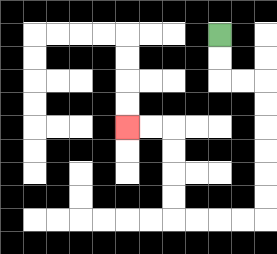{'start': '[9, 1]', 'end': '[5, 5]', 'path_directions': 'D,D,R,R,D,D,D,D,D,D,L,L,L,L,U,U,U,U,L,L', 'path_coordinates': '[[9, 1], [9, 2], [9, 3], [10, 3], [11, 3], [11, 4], [11, 5], [11, 6], [11, 7], [11, 8], [11, 9], [10, 9], [9, 9], [8, 9], [7, 9], [7, 8], [7, 7], [7, 6], [7, 5], [6, 5], [5, 5]]'}